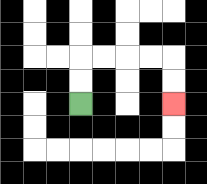{'start': '[3, 4]', 'end': '[7, 4]', 'path_directions': 'U,U,R,R,R,R,D,D', 'path_coordinates': '[[3, 4], [3, 3], [3, 2], [4, 2], [5, 2], [6, 2], [7, 2], [7, 3], [7, 4]]'}